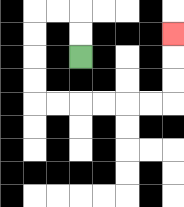{'start': '[3, 2]', 'end': '[7, 1]', 'path_directions': 'U,U,L,L,D,D,D,D,R,R,R,R,R,R,U,U,U', 'path_coordinates': '[[3, 2], [3, 1], [3, 0], [2, 0], [1, 0], [1, 1], [1, 2], [1, 3], [1, 4], [2, 4], [3, 4], [4, 4], [5, 4], [6, 4], [7, 4], [7, 3], [7, 2], [7, 1]]'}